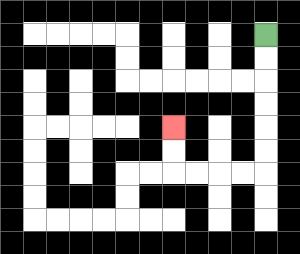{'start': '[11, 1]', 'end': '[7, 5]', 'path_directions': 'D,D,D,D,D,D,L,L,L,L,U,U', 'path_coordinates': '[[11, 1], [11, 2], [11, 3], [11, 4], [11, 5], [11, 6], [11, 7], [10, 7], [9, 7], [8, 7], [7, 7], [7, 6], [7, 5]]'}